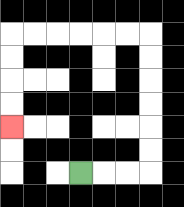{'start': '[3, 7]', 'end': '[0, 5]', 'path_directions': 'R,R,R,U,U,U,U,U,U,L,L,L,L,L,L,D,D,D,D', 'path_coordinates': '[[3, 7], [4, 7], [5, 7], [6, 7], [6, 6], [6, 5], [6, 4], [6, 3], [6, 2], [6, 1], [5, 1], [4, 1], [3, 1], [2, 1], [1, 1], [0, 1], [0, 2], [0, 3], [0, 4], [0, 5]]'}